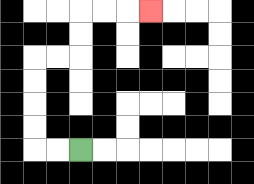{'start': '[3, 6]', 'end': '[6, 0]', 'path_directions': 'L,L,U,U,U,U,R,R,U,U,R,R,R', 'path_coordinates': '[[3, 6], [2, 6], [1, 6], [1, 5], [1, 4], [1, 3], [1, 2], [2, 2], [3, 2], [3, 1], [3, 0], [4, 0], [5, 0], [6, 0]]'}